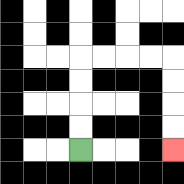{'start': '[3, 6]', 'end': '[7, 6]', 'path_directions': 'U,U,U,U,R,R,R,R,D,D,D,D', 'path_coordinates': '[[3, 6], [3, 5], [3, 4], [3, 3], [3, 2], [4, 2], [5, 2], [6, 2], [7, 2], [7, 3], [7, 4], [7, 5], [7, 6]]'}